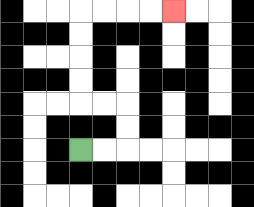{'start': '[3, 6]', 'end': '[7, 0]', 'path_directions': 'R,R,U,U,L,L,U,U,U,U,R,R,R,R', 'path_coordinates': '[[3, 6], [4, 6], [5, 6], [5, 5], [5, 4], [4, 4], [3, 4], [3, 3], [3, 2], [3, 1], [3, 0], [4, 0], [5, 0], [6, 0], [7, 0]]'}